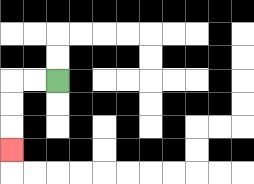{'start': '[2, 3]', 'end': '[0, 6]', 'path_directions': 'L,L,D,D,D', 'path_coordinates': '[[2, 3], [1, 3], [0, 3], [0, 4], [0, 5], [0, 6]]'}